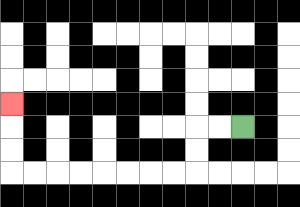{'start': '[10, 5]', 'end': '[0, 4]', 'path_directions': 'L,L,D,D,L,L,L,L,L,L,L,L,U,U,U', 'path_coordinates': '[[10, 5], [9, 5], [8, 5], [8, 6], [8, 7], [7, 7], [6, 7], [5, 7], [4, 7], [3, 7], [2, 7], [1, 7], [0, 7], [0, 6], [0, 5], [0, 4]]'}